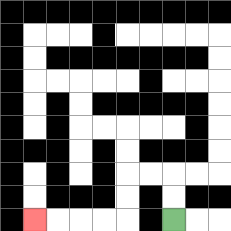{'start': '[7, 9]', 'end': '[1, 9]', 'path_directions': 'U,U,L,L,D,D,L,L,L,L', 'path_coordinates': '[[7, 9], [7, 8], [7, 7], [6, 7], [5, 7], [5, 8], [5, 9], [4, 9], [3, 9], [2, 9], [1, 9]]'}